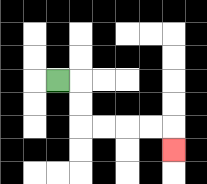{'start': '[2, 3]', 'end': '[7, 6]', 'path_directions': 'R,D,D,R,R,R,R,D', 'path_coordinates': '[[2, 3], [3, 3], [3, 4], [3, 5], [4, 5], [5, 5], [6, 5], [7, 5], [7, 6]]'}